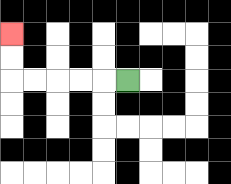{'start': '[5, 3]', 'end': '[0, 1]', 'path_directions': 'L,L,L,L,L,U,U', 'path_coordinates': '[[5, 3], [4, 3], [3, 3], [2, 3], [1, 3], [0, 3], [0, 2], [0, 1]]'}